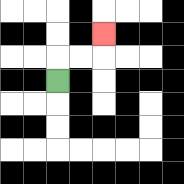{'start': '[2, 3]', 'end': '[4, 1]', 'path_directions': 'U,R,R,U', 'path_coordinates': '[[2, 3], [2, 2], [3, 2], [4, 2], [4, 1]]'}